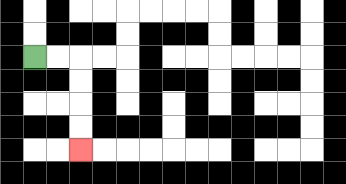{'start': '[1, 2]', 'end': '[3, 6]', 'path_directions': 'R,R,D,D,D,D', 'path_coordinates': '[[1, 2], [2, 2], [3, 2], [3, 3], [3, 4], [3, 5], [3, 6]]'}